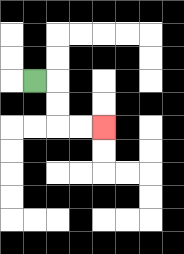{'start': '[1, 3]', 'end': '[4, 5]', 'path_directions': 'R,D,D,R,R', 'path_coordinates': '[[1, 3], [2, 3], [2, 4], [2, 5], [3, 5], [4, 5]]'}